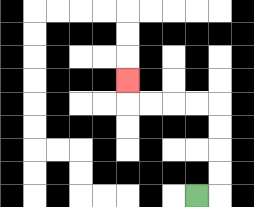{'start': '[8, 8]', 'end': '[5, 3]', 'path_directions': 'R,U,U,U,U,L,L,L,L,U', 'path_coordinates': '[[8, 8], [9, 8], [9, 7], [9, 6], [9, 5], [9, 4], [8, 4], [7, 4], [6, 4], [5, 4], [5, 3]]'}